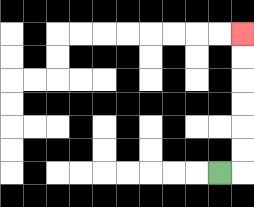{'start': '[9, 7]', 'end': '[10, 1]', 'path_directions': 'R,U,U,U,U,U,U', 'path_coordinates': '[[9, 7], [10, 7], [10, 6], [10, 5], [10, 4], [10, 3], [10, 2], [10, 1]]'}